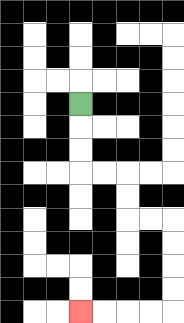{'start': '[3, 4]', 'end': '[3, 13]', 'path_directions': 'D,D,D,R,R,D,D,R,R,D,D,D,D,L,L,L,L', 'path_coordinates': '[[3, 4], [3, 5], [3, 6], [3, 7], [4, 7], [5, 7], [5, 8], [5, 9], [6, 9], [7, 9], [7, 10], [7, 11], [7, 12], [7, 13], [6, 13], [5, 13], [4, 13], [3, 13]]'}